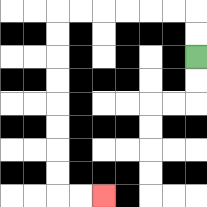{'start': '[8, 2]', 'end': '[4, 8]', 'path_directions': 'U,U,L,L,L,L,L,L,D,D,D,D,D,D,D,D,R,R', 'path_coordinates': '[[8, 2], [8, 1], [8, 0], [7, 0], [6, 0], [5, 0], [4, 0], [3, 0], [2, 0], [2, 1], [2, 2], [2, 3], [2, 4], [2, 5], [2, 6], [2, 7], [2, 8], [3, 8], [4, 8]]'}